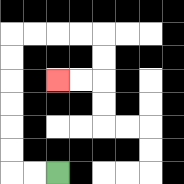{'start': '[2, 7]', 'end': '[2, 3]', 'path_directions': 'L,L,U,U,U,U,U,U,R,R,R,R,D,D,L,L', 'path_coordinates': '[[2, 7], [1, 7], [0, 7], [0, 6], [0, 5], [0, 4], [0, 3], [0, 2], [0, 1], [1, 1], [2, 1], [3, 1], [4, 1], [4, 2], [4, 3], [3, 3], [2, 3]]'}